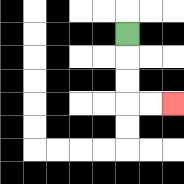{'start': '[5, 1]', 'end': '[7, 4]', 'path_directions': 'D,D,D,R,R', 'path_coordinates': '[[5, 1], [5, 2], [5, 3], [5, 4], [6, 4], [7, 4]]'}